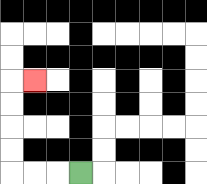{'start': '[3, 7]', 'end': '[1, 3]', 'path_directions': 'L,L,L,U,U,U,U,R', 'path_coordinates': '[[3, 7], [2, 7], [1, 7], [0, 7], [0, 6], [0, 5], [0, 4], [0, 3], [1, 3]]'}